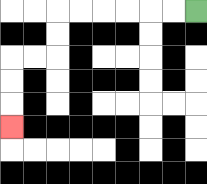{'start': '[8, 0]', 'end': '[0, 5]', 'path_directions': 'L,L,L,L,L,L,D,D,L,L,D,D,D', 'path_coordinates': '[[8, 0], [7, 0], [6, 0], [5, 0], [4, 0], [3, 0], [2, 0], [2, 1], [2, 2], [1, 2], [0, 2], [0, 3], [0, 4], [0, 5]]'}